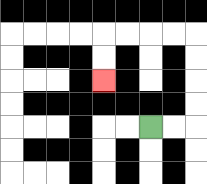{'start': '[6, 5]', 'end': '[4, 3]', 'path_directions': 'R,R,U,U,U,U,L,L,L,L,D,D', 'path_coordinates': '[[6, 5], [7, 5], [8, 5], [8, 4], [8, 3], [8, 2], [8, 1], [7, 1], [6, 1], [5, 1], [4, 1], [4, 2], [4, 3]]'}